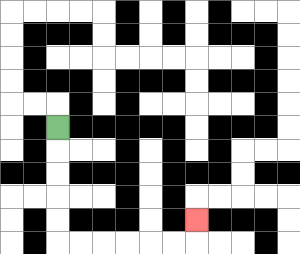{'start': '[2, 5]', 'end': '[8, 9]', 'path_directions': 'D,D,D,D,D,R,R,R,R,R,R,U', 'path_coordinates': '[[2, 5], [2, 6], [2, 7], [2, 8], [2, 9], [2, 10], [3, 10], [4, 10], [5, 10], [6, 10], [7, 10], [8, 10], [8, 9]]'}